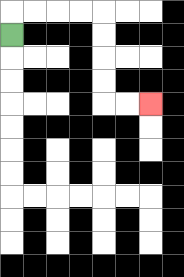{'start': '[0, 1]', 'end': '[6, 4]', 'path_directions': 'U,R,R,R,R,D,D,D,D,R,R', 'path_coordinates': '[[0, 1], [0, 0], [1, 0], [2, 0], [3, 0], [4, 0], [4, 1], [4, 2], [4, 3], [4, 4], [5, 4], [6, 4]]'}